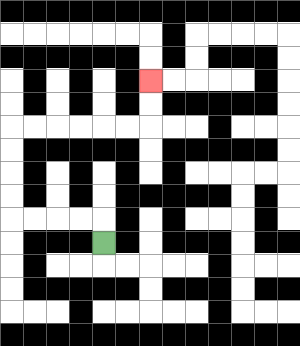{'start': '[4, 10]', 'end': '[6, 3]', 'path_directions': 'U,L,L,L,L,U,U,U,U,R,R,R,R,R,R,U,U', 'path_coordinates': '[[4, 10], [4, 9], [3, 9], [2, 9], [1, 9], [0, 9], [0, 8], [0, 7], [0, 6], [0, 5], [1, 5], [2, 5], [3, 5], [4, 5], [5, 5], [6, 5], [6, 4], [6, 3]]'}